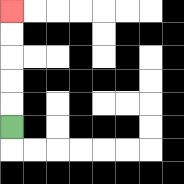{'start': '[0, 5]', 'end': '[0, 0]', 'path_directions': 'U,U,U,U,U', 'path_coordinates': '[[0, 5], [0, 4], [0, 3], [0, 2], [0, 1], [0, 0]]'}